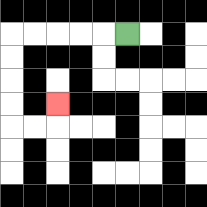{'start': '[5, 1]', 'end': '[2, 4]', 'path_directions': 'L,L,L,L,L,D,D,D,D,R,R,U', 'path_coordinates': '[[5, 1], [4, 1], [3, 1], [2, 1], [1, 1], [0, 1], [0, 2], [0, 3], [0, 4], [0, 5], [1, 5], [2, 5], [2, 4]]'}